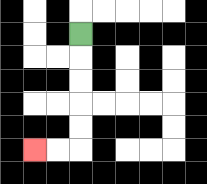{'start': '[3, 1]', 'end': '[1, 6]', 'path_directions': 'D,D,D,D,D,L,L', 'path_coordinates': '[[3, 1], [3, 2], [3, 3], [3, 4], [3, 5], [3, 6], [2, 6], [1, 6]]'}